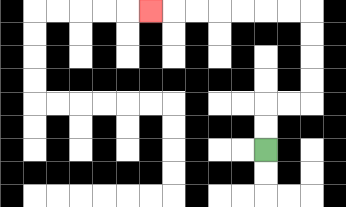{'start': '[11, 6]', 'end': '[6, 0]', 'path_directions': 'U,U,R,R,U,U,U,U,L,L,L,L,L,L,L', 'path_coordinates': '[[11, 6], [11, 5], [11, 4], [12, 4], [13, 4], [13, 3], [13, 2], [13, 1], [13, 0], [12, 0], [11, 0], [10, 0], [9, 0], [8, 0], [7, 0], [6, 0]]'}